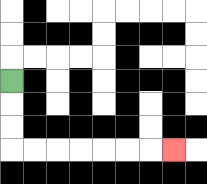{'start': '[0, 3]', 'end': '[7, 6]', 'path_directions': 'D,D,D,R,R,R,R,R,R,R', 'path_coordinates': '[[0, 3], [0, 4], [0, 5], [0, 6], [1, 6], [2, 6], [3, 6], [4, 6], [5, 6], [6, 6], [7, 6]]'}